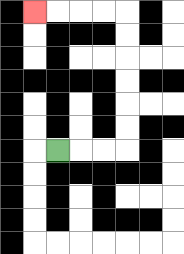{'start': '[2, 6]', 'end': '[1, 0]', 'path_directions': 'R,R,R,U,U,U,U,U,U,L,L,L,L', 'path_coordinates': '[[2, 6], [3, 6], [4, 6], [5, 6], [5, 5], [5, 4], [5, 3], [5, 2], [5, 1], [5, 0], [4, 0], [3, 0], [2, 0], [1, 0]]'}